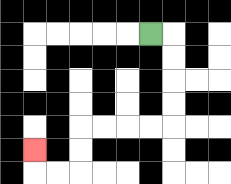{'start': '[6, 1]', 'end': '[1, 6]', 'path_directions': 'R,D,D,D,D,L,L,L,L,D,D,L,L,U', 'path_coordinates': '[[6, 1], [7, 1], [7, 2], [7, 3], [7, 4], [7, 5], [6, 5], [5, 5], [4, 5], [3, 5], [3, 6], [3, 7], [2, 7], [1, 7], [1, 6]]'}